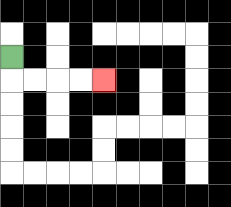{'start': '[0, 2]', 'end': '[4, 3]', 'path_directions': 'D,R,R,R,R', 'path_coordinates': '[[0, 2], [0, 3], [1, 3], [2, 3], [3, 3], [4, 3]]'}